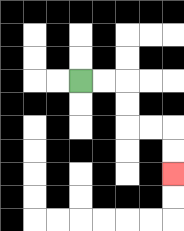{'start': '[3, 3]', 'end': '[7, 7]', 'path_directions': 'R,R,D,D,R,R,D,D', 'path_coordinates': '[[3, 3], [4, 3], [5, 3], [5, 4], [5, 5], [6, 5], [7, 5], [7, 6], [7, 7]]'}